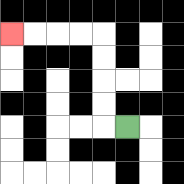{'start': '[5, 5]', 'end': '[0, 1]', 'path_directions': 'L,U,U,U,U,L,L,L,L', 'path_coordinates': '[[5, 5], [4, 5], [4, 4], [4, 3], [4, 2], [4, 1], [3, 1], [2, 1], [1, 1], [0, 1]]'}